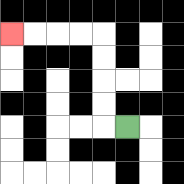{'start': '[5, 5]', 'end': '[0, 1]', 'path_directions': 'L,U,U,U,U,L,L,L,L', 'path_coordinates': '[[5, 5], [4, 5], [4, 4], [4, 3], [4, 2], [4, 1], [3, 1], [2, 1], [1, 1], [0, 1]]'}